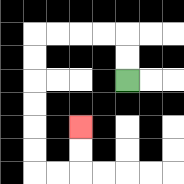{'start': '[5, 3]', 'end': '[3, 5]', 'path_directions': 'U,U,L,L,L,L,D,D,D,D,D,D,R,R,U,U', 'path_coordinates': '[[5, 3], [5, 2], [5, 1], [4, 1], [3, 1], [2, 1], [1, 1], [1, 2], [1, 3], [1, 4], [1, 5], [1, 6], [1, 7], [2, 7], [3, 7], [3, 6], [3, 5]]'}